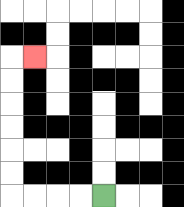{'start': '[4, 8]', 'end': '[1, 2]', 'path_directions': 'L,L,L,L,U,U,U,U,U,U,R', 'path_coordinates': '[[4, 8], [3, 8], [2, 8], [1, 8], [0, 8], [0, 7], [0, 6], [0, 5], [0, 4], [0, 3], [0, 2], [1, 2]]'}